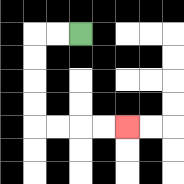{'start': '[3, 1]', 'end': '[5, 5]', 'path_directions': 'L,L,D,D,D,D,R,R,R,R', 'path_coordinates': '[[3, 1], [2, 1], [1, 1], [1, 2], [1, 3], [1, 4], [1, 5], [2, 5], [3, 5], [4, 5], [5, 5]]'}